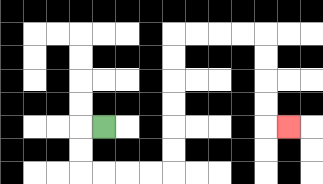{'start': '[4, 5]', 'end': '[12, 5]', 'path_directions': 'L,D,D,R,R,R,R,U,U,U,U,U,U,R,R,R,R,D,D,D,D,R', 'path_coordinates': '[[4, 5], [3, 5], [3, 6], [3, 7], [4, 7], [5, 7], [6, 7], [7, 7], [7, 6], [7, 5], [7, 4], [7, 3], [7, 2], [7, 1], [8, 1], [9, 1], [10, 1], [11, 1], [11, 2], [11, 3], [11, 4], [11, 5], [12, 5]]'}